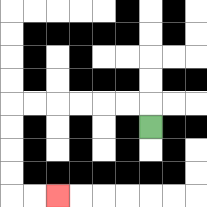{'start': '[6, 5]', 'end': '[2, 8]', 'path_directions': 'U,L,L,L,L,L,L,D,D,D,D,R,R', 'path_coordinates': '[[6, 5], [6, 4], [5, 4], [4, 4], [3, 4], [2, 4], [1, 4], [0, 4], [0, 5], [0, 6], [0, 7], [0, 8], [1, 8], [2, 8]]'}